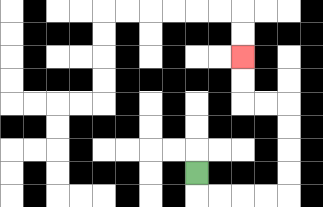{'start': '[8, 7]', 'end': '[10, 2]', 'path_directions': 'D,R,R,R,R,U,U,U,U,L,L,U,U', 'path_coordinates': '[[8, 7], [8, 8], [9, 8], [10, 8], [11, 8], [12, 8], [12, 7], [12, 6], [12, 5], [12, 4], [11, 4], [10, 4], [10, 3], [10, 2]]'}